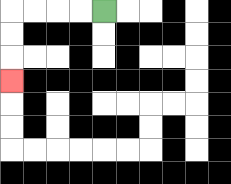{'start': '[4, 0]', 'end': '[0, 3]', 'path_directions': 'L,L,L,L,D,D,D', 'path_coordinates': '[[4, 0], [3, 0], [2, 0], [1, 0], [0, 0], [0, 1], [0, 2], [0, 3]]'}